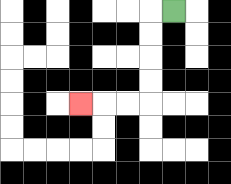{'start': '[7, 0]', 'end': '[3, 4]', 'path_directions': 'L,D,D,D,D,L,L,L', 'path_coordinates': '[[7, 0], [6, 0], [6, 1], [6, 2], [6, 3], [6, 4], [5, 4], [4, 4], [3, 4]]'}